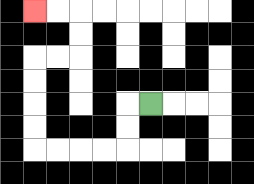{'start': '[6, 4]', 'end': '[1, 0]', 'path_directions': 'L,D,D,L,L,L,L,U,U,U,U,R,R,U,U,L,L', 'path_coordinates': '[[6, 4], [5, 4], [5, 5], [5, 6], [4, 6], [3, 6], [2, 6], [1, 6], [1, 5], [1, 4], [1, 3], [1, 2], [2, 2], [3, 2], [3, 1], [3, 0], [2, 0], [1, 0]]'}